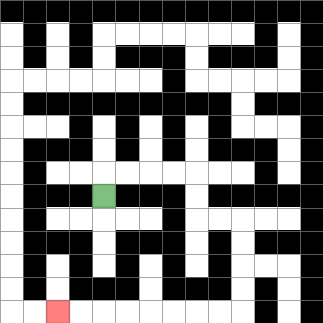{'start': '[4, 8]', 'end': '[2, 13]', 'path_directions': 'U,R,R,R,R,D,D,R,R,D,D,D,D,L,L,L,L,L,L,L,L', 'path_coordinates': '[[4, 8], [4, 7], [5, 7], [6, 7], [7, 7], [8, 7], [8, 8], [8, 9], [9, 9], [10, 9], [10, 10], [10, 11], [10, 12], [10, 13], [9, 13], [8, 13], [7, 13], [6, 13], [5, 13], [4, 13], [3, 13], [2, 13]]'}